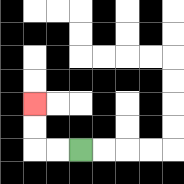{'start': '[3, 6]', 'end': '[1, 4]', 'path_directions': 'L,L,U,U', 'path_coordinates': '[[3, 6], [2, 6], [1, 6], [1, 5], [1, 4]]'}